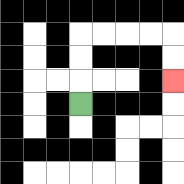{'start': '[3, 4]', 'end': '[7, 3]', 'path_directions': 'U,U,U,R,R,R,R,D,D', 'path_coordinates': '[[3, 4], [3, 3], [3, 2], [3, 1], [4, 1], [5, 1], [6, 1], [7, 1], [7, 2], [7, 3]]'}